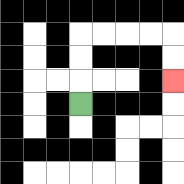{'start': '[3, 4]', 'end': '[7, 3]', 'path_directions': 'U,U,U,R,R,R,R,D,D', 'path_coordinates': '[[3, 4], [3, 3], [3, 2], [3, 1], [4, 1], [5, 1], [6, 1], [7, 1], [7, 2], [7, 3]]'}